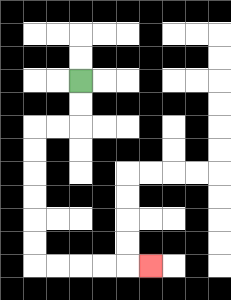{'start': '[3, 3]', 'end': '[6, 11]', 'path_directions': 'D,D,L,L,D,D,D,D,D,D,R,R,R,R,R', 'path_coordinates': '[[3, 3], [3, 4], [3, 5], [2, 5], [1, 5], [1, 6], [1, 7], [1, 8], [1, 9], [1, 10], [1, 11], [2, 11], [3, 11], [4, 11], [5, 11], [6, 11]]'}